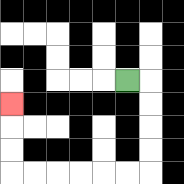{'start': '[5, 3]', 'end': '[0, 4]', 'path_directions': 'R,D,D,D,D,L,L,L,L,L,L,U,U,U', 'path_coordinates': '[[5, 3], [6, 3], [6, 4], [6, 5], [6, 6], [6, 7], [5, 7], [4, 7], [3, 7], [2, 7], [1, 7], [0, 7], [0, 6], [0, 5], [0, 4]]'}